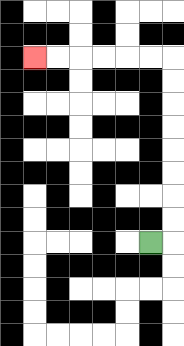{'start': '[6, 10]', 'end': '[1, 2]', 'path_directions': 'R,U,U,U,U,U,U,U,U,L,L,L,L,L,L', 'path_coordinates': '[[6, 10], [7, 10], [7, 9], [7, 8], [7, 7], [7, 6], [7, 5], [7, 4], [7, 3], [7, 2], [6, 2], [5, 2], [4, 2], [3, 2], [2, 2], [1, 2]]'}